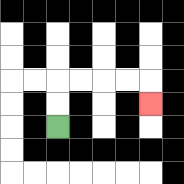{'start': '[2, 5]', 'end': '[6, 4]', 'path_directions': 'U,U,R,R,R,R,D', 'path_coordinates': '[[2, 5], [2, 4], [2, 3], [3, 3], [4, 3], [5, 3], [6, 3], [6, 4]]'}